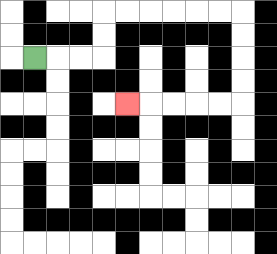{'start': '[1, 2]', 'end': '[5, 4]', 'path_directions': 'R,R,R,U,U,R,R,R,R,R,R,D,D,D,D,L,L,L,L,L', 'path_coordinates': '[[1, 2], [2, 2], [3, 2], [4, 2], [4, 1], [4, 0], [5, 0], [6, 0], [7, 0], [8, 0], [9, 0], [10, 0], [10, 1], [10, 2], [10, 3], [10, 4], [9, 4], [8, 4], [7, 4], [6, 4], [5, 4]]'}